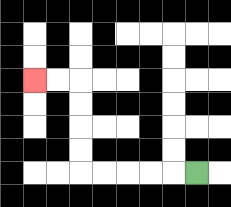{'start': '[8, 7]', 'end': '[1, 3]', 'path_directions': 'L,L,L,L,L,U,U,U,U,L,L', 'path_coordinates': '[[8, 7], [7, 7], [6, 7], [5, 7], [4, 7], [3, 7], [3, 6], [3, 5], [3, 4], [3, 3], [2, 3], [1, 3]]'}